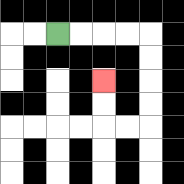{'start': '[2, 1]', 'end': '[4, 3]', 'path_directions': 'R,R,R,R,D,D,D,D,L,L,U,U', 'path_coordinates': '[[2, 1], [3, 1], [4, 1], [5, 1], [6, 1], [6, 2], [6, 3], [6, 4], [6, 5], [5, 5], [4, 5], [4, 4], [4, 3]]'}